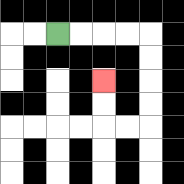{'start': '[2, 1]', 'end': '[4, 3]', 'path_directions': 'R,R,R,R,D,D,D,D,L,L,U,U', 'path_coordinates': '[[2, 1], [3, 1], [4, 1], [5, 1], [6, 1], [6, 2], [6, 3], [6, 4], [6, 5], [5, 5], [4, 5], [4, 4], [4, 3]]'}